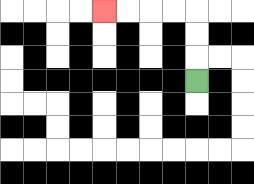{'start': '[8, 3]', 'end': '[4, 0]', 'path_directions': 'U,U,U,L,L,L,L', 'path_coordinates': '[[8, 3], [8, 2], [8, 1], [8, 0], [7, 0], [6, 0], [5, 0], [4, 0]]'}